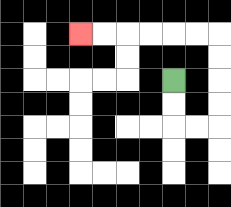{'start': '[7, 3]', 'end': '[3, 1]', 'path_directions': 'D,D,R,R,U,U,U,U,L,L,L,L,L,L', 'path_coordinates': '[[7, 3], [7, 4], [7, 5], [8, 5], [9, 5], [9, 4], [9, 3], [9, 2], [9, 1], [8, 1], [7, 1], [6, 1], [5, 1], [4, 1], [3, 1]]'}